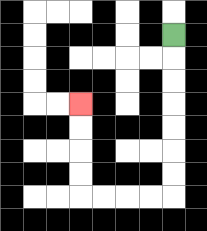{'start': '[7, 1]', 'end': '[3, 4]', 'path_directions': 'D,D,D,D,D,D,D,L,L,L,L,U,U,U,U', 'path_coordinates': '[[7, 1], [7, 2], [7, 3], [7, 4], [7, 5], [7, 6], [7, 7], [7, 8], [6, 8], [5, 8], [4, 8], [3, 8], [3, 7], [3, 6], [3, 5], [3, 4]]'}